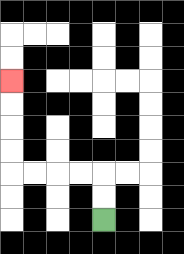{'start': '[4, 9]', 'end': '[0, 3]', 'path_directions': 'U,U,L,L,L,L,U,U,U,U', 'path_coordinates': '[[4, 9], [4, 8], [4, 7], [3, 7], [2, 7], [1, 7], [0, 7], [0, 6], [0, 5], [0, 4], [0, 3]]'}